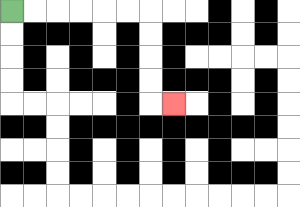{'start': '[0, 0]', 'end': '[7, 4]', 'path_directions': 'R,R,R,R,R,R,D,D,D,D,R', 'path_coordinates': '[[0, 0], [1, 0], [2, 0], [3, 0], [4, 0], [5, 0], [6, 0], [6, 1], [6, 2], [6, 3], [6, 4], [7, 4]]'}